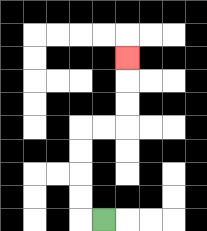{'start': '[4, 9]', 'end': '[5, 2]', 'path_directions': 'L,U,U,U,U,R,R,U,U,U', 'path_coordinates': '[[4, 9], [3, 9], [3, 8], [3, 7], [3, 6], [3, 5], [4, 5], [5, 5], [5, 4], [5, 3], [5, 2]]'}